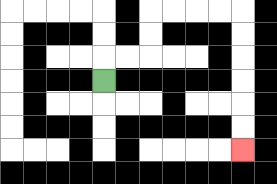{'start': '[4, 3]', 'end': '[10, 6]', 'path_directions': 'U,R,R,U,U,R,R,R,R,D,D,D,D,D,D', 'path_coordinates': '[[4, 3], [4, 2], [5, 2], [6, 2], [6, 1], [6, 0], [7, 0], [8, 0], [9, 0], [10, 0], [10, 1], [10, 2], [10, 3], [10, 4], [10, 5], [10, 6]]'}